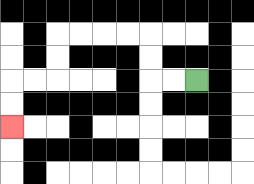{'start': '[8, 3]', 'end': '[0, 5]', 'path_directions': 'L,L,U,U,L,L,L,L,D,D,L,L,D,D', 'path_coordinates': '[[8, 3], [7, 3], [6, 3], [6, 2], [6, 1], [5, 1], [4, 1], [3, 1], [2, 1], [2, 2], [2, 3], [1, 3], [0, 3], [0, 4], [0, 5]]'}